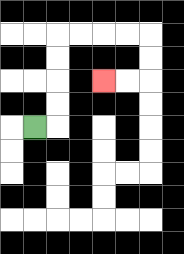{'start': '[1, 5]', 'end': '[4, 3]', 'path_directions': 'R,U,U,U,U,R,R,R,R,D,D,L,L', 'path_coordinates': '[[1, 5], [2, 5], [2, 4], [2, 3], [2, 2], [2, 1], [3, 1], [4, 1], [5, 1], [6, 1], [6, 2], [6, 3], [5, 3], [4, 3]]'}